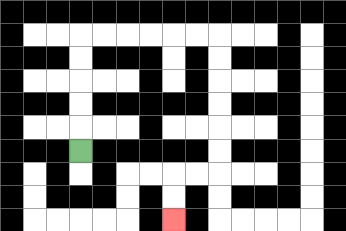{'start': '[3, 6]', 'end': '[7, 9]', 'path_directions': 'U,U,U,U,U,R,R,R,R,R,R,D,D,D,D,D,D,L,L,D,D', 'path_coordinates': '[[3, 6], [3, 5], [3, 4], [3, 3], [3, 2], [3, 1], [4, 1], [5, 1], [6, 1], [7, 1], [8, 1], [9, 1], [9, 2], [9, 3], [9, 4], [9, 5], [9, 6], [9, 7], [8, 7], [7, 7], [7, 8], [7, 9]]'}